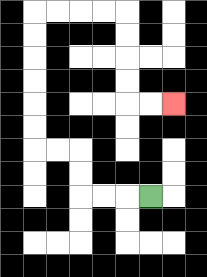{'start': '[6, 8]', 'end': '[7, 4]', 'path_directions': 'L,L,L,U,U,L,L,U,U,U,U,U,U,R,R,R,R,D,D,D,D,R,R', 'path_coordinates': '[[6, 8], [5, 8], [4, 8], [3, 8], [3, 7], [3, 6], [2, 6], [1, 6], [1, 5], [1, 4], [1, 3], [1, 2], [1, 1], [1, 0], [2, 0], [3, 0], [4, 0], [5, 0], [5, 1], [5, 2], [5, 3], [5, 4], [6, 4], [7, 4]]'}